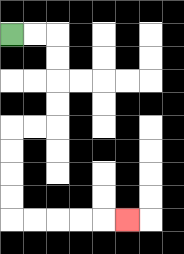{'start': '[0, 1]', 'end': '[5, 9]', 'path_directions': 'R,R,D,D,D,D,L,L,D,D,D,D,R,R,R,R,R', 'path_coordinates': '[[0, 1], [1, 1], [2, 1], [2, 2], [2, 3], [2, 4], [2, 5], [1, 5], [0, 5], [0, 6], [0, 7], [0, 8], [0, 9], [1, 9], [2, 9], [3, 9], [4, 9], [5, 9]]'}